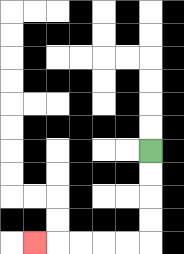{'start': '[6, 6]', 'end': '[1, 10]', 'path_directions': 'D,D,D,D,L,L,L,L,L', 'path_coordinates': '[[6, 6], [6, 7], [6, 8], [6, 9], [6, 10], [5, 10], [4, 10], [3, 10], [2, 10], [1, 10]]'}